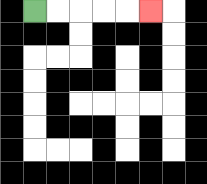{'start': '[1, 0]', 'end': '[6, 0]', 'path_directions': 'R,R,R,R,R', 'path_coordinates': '[[1, 0], [2, 0], [3, 0], [4, 0], [5, 0], [6, 0]]'}